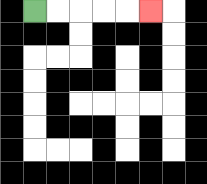{'start': '[1, 0]', 'end': '[6, 0]', 'path_directions': 'R,R,R,R,R', 'path_coordinates': '[[1, 0], [2, 0], [3, 0], [4, 0], [5, 0], [6, 0]]'}